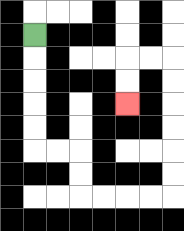{'start': '[1, 1]', 'end': '[5, 4]', 'path_directions': 'D,D,D,D,D,R,R,D,D,R,R,R,R,U,U,U,U,U,U,L,L,D,D', 'path_coordinates': '[[1, 1], [1, 2], [1, 3], [1, 4], [1, 5], [1, 6], [2, 6], [3, 6], [3, 7], [3, 8], [4, 8], [5, 8], [6, 8], [7, 8], [7, 7], [7, 6], [7, 5], [7, 4], [7, 3], [7, 2], [6, 2], [5, 2], [5, 3], [5, 4]]'}